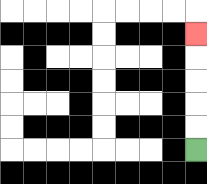{'start': '[8, 6]', 'end': '[8, 1]', 'path_directions': 'U,U,U,U,U', 'path_coordinates': '[[8, 6], [8, 5], [8, 4], [8, 3], [8, 2], [8, 1]]'}